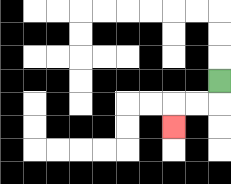{'start': '[9, 3]', 'end': '[7, 5]', 'path_directions': 'D,L,L,D', 'path_coordinates': '[[9, 3], [9, 4], [8, 4], [7, 4], [7, 5]]'}